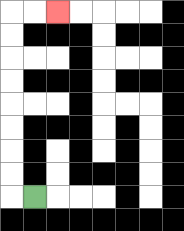{'start': '[1, 8]', 'end': '[2, 0]', 'path_directions': 'L,U,U,U,U,U,U,U,U,R,R', 'path_coordinates': '[[1, 8], [0, 8], [0, 7], [0, 6], [0, 5], [0, 4], [0, 3], [0, 2], [0, 1], [0, 0], [1, 0], [2, 0]]'}